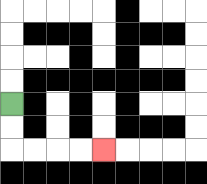{'start': '[0, 4]', 'end': '[4, 6]', 'path_directions': 'D,D,R,R,R,R', 'path_coordinates': '[[0, 4], [0, 5], [0, 6], [1, 6], [2, 6], [3, 6], [4, 6]]'}